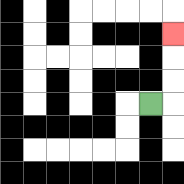{'start': '[6, 4]', 'end': '[7, 1]', 'path_directions': 'R,U,U,U', 'path_coordinates': '[[6, 4], [7, 4], [7, 3], [7, 2], [7, 1]]'}